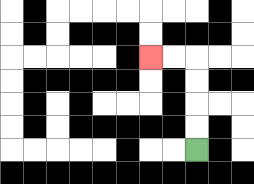{'start': '[8, 6]', 'end': '[6, 2]', 'path_directions': 'U,U,U,U,L,L', 'path_coordinates': '[[8, 6], [8, 5], [8, 4], [8, 3], [8, 2], [7, 2], [6, 2]]'}